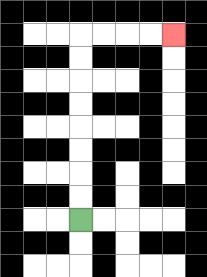{'start': '[3, 9]', 'end': '[7, 1]', 'path_directions': 'U,U,U,U,U,U,U,U,R,R,R,R', 'path_coordinates': '[[3, 9], [3, 8], [3, 7], [3, 6], [3, 5], [3, 4], [3, 3], [3, 2], [3, 1], [4, 1], [5, 1], [6, 1], [7, 1]]'}